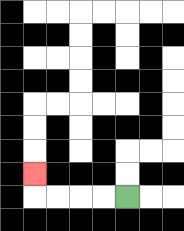{'start': '[5, 8]', 'end': '[1, 7]', 'path_directions': 'L,L,L,L,U', 'path_coordinates': '[[5, 8], [4, 8], [3, 8], [2, 8], [1, 8], [1, 7]]'}